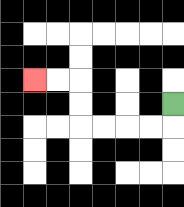{'start': '[7, 4]', 'end': '[1, 3]', 'path_directions': 'D,L,L,L,L,U,U,L,L', 'path_coordinates': '[[7, 4], [7, 5], [6, 5], [5, 5], [4, 5], [3, 5], [3, 4], [3, 3], [2, 3], [1, 3]]'}